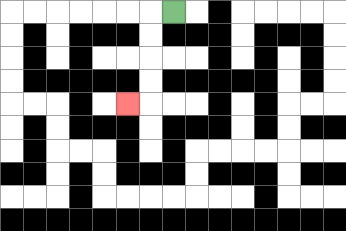{'start': '[7, 0]', 'end': '[5, 4]', 'path_directions': 'L,D,D,D,D,L', 'path_coordinates': '[[7, 0], [6, 0], [6, 1], [6, 2], [6, 3], [6, 4], [5, 4]]'}